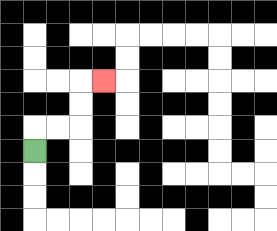{'start': '[1, 6]', 'end': '[4, 3]', 'path_directions': 'U,R,R,U,U,R', 'path_coordinates': '[[1, 6], [1, 5], [2, 5], [3, 5], [3, 4], [3, 3], [4, 3]]'}